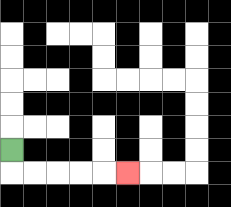{'start': '[0, 6]', 'end': '[5, 7]', 'path_directions': 'D,R,R,R,R,R', 'path_coordinates': '[[0, 6], [0, 7], [1, 7], [2, 7], [3, 7], [4, 7], [5, 7]]'}